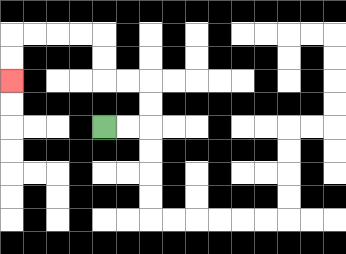{'start': '[4, 5]', 'end': '[0, 3]', 'path_directions': 'R,R,U,U,L,L,U,U,L,L,L,L,D,D', 'path_coordinates': '[[4, 5], [5, 5], [6, 5], [6, 4], [6, 3], [5, 3], [4, 3], [4, 2], [4, 1], [3, 1], [2, 1], [1, 1], [0, 1], [0, 2], [0, 3]]'}